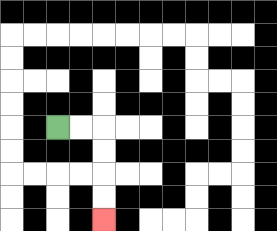{'start': '[2, 5]', 'end': '[4, 9]', 'path_directions': 'R,R,D,D,D,D', 'path_coordinates': '[[2, 5], [3, 5], [4, 5], [4, 6], [4, 7], [4, 8], [4, 9]]'}